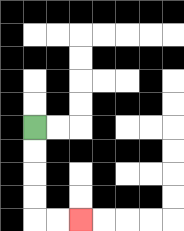{'start': '[1, 5]', 'end': '[3, 9]', 'path_directions': 'D,D,D,D,R,R', 'path_coordinates': '[[1, 5], [1, 6], [1, 7], [1, 8], [1, 9], [2, 9], [3, 9]]'}